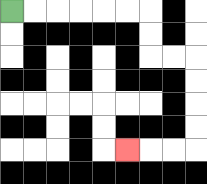{'start': '[0, 0]', 'end': '[5, 6]', 'path_directions': 'R,R,R,R,R,R,D,D,R,R,D,D,D,D,L,L,L', 'path_coordinates': '[[0, 0], [1, 0], [2, 0], [3, 0], [4, 0], [5, 0], [6, 0], [6, 1], [6, 2], [7, 2], [8, 2], [8, 3], [8, 4], [8, 5], [8, 6], [7, 6], [6, 6], [5, 6]]'}